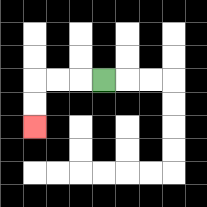{'start': '[4, 3]', 'end': '[1, 5]', 'path_directions': 'L,L,L,D,D', 'path_coordinates': '[[4, 3], [3, 3], [2, 3], [1, 3], [1, 4], [1, 5]]'}